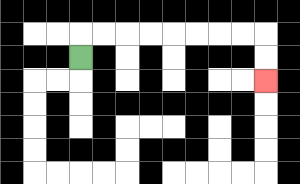{'start': '[3, 2]', 'end': '[11, 3]', 'path_directions': 'U,R,R,R,R,R,R,R,R,D,D', 'path_coordinates': '[[3, 2], [3, 1], [4, 1], [5, 1], [6, 1], [7, 1], [8, 1], [9, 1], [10, 1], [11, 1], [11, 2], [11, 3]]'}